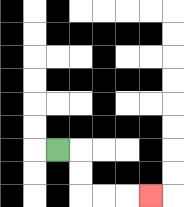{'start': '[2, 6]', 'end': '[6, 8]', 'path_directions': 'R,D,D,R,R,R', 'path_coordinates': '[[2, 6], [3, 6], [3, 7], [3, 8], [4, 8], [5, 8], [6, 8]]'}